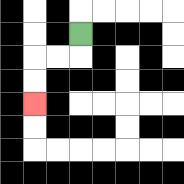{'start': '[3, 1]', 'end': '[1, 4]', 'path_directions': 'D,L,L,D,D', 'path_coordinates': '[[3, 1], [3, 2], [2, 2], [1, 2], [1, 3], [1, 4]]'}